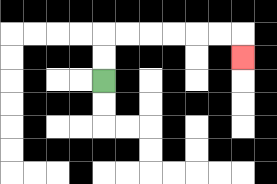{'start': '[4, 3]', 'end': '[10, 2]', 'path_directions': 'U,U,R,R,R,R,R,R,D', 'path_coordinates': '[[4, 3], [4, 2], [4, 1], [5, 1], [6, 1], [7, 1], [8, 1], [9, 1], [10, 1], [10, 2]]'}